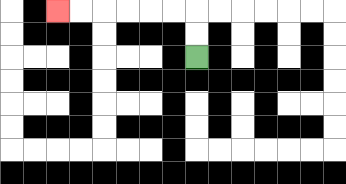{'start': '[8, 2]', 'end': '[2, 0]', 'path_directions': 'U,U,L,L,L,L,L,L', 'path_coordinates': '[[8, 2], [8, 1], [8, 0], [7, 0], [6, 0], [5, 0], [4, 0], [3, 0], [2, 0]]'}